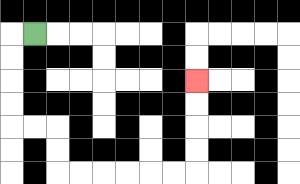{'start': '[1, 1]', 'end': '[8, 3]', 'path_directions': 'L,D,D,D,D,R,R,D,D,R,R,R,R,R,R,U,U,U,U', 'path_coordinates': '[[1, 1], [0, 1], [0, 2], [0, 3], [0, 4], [0, 5], [1, 5], [2, 5], [2, 6], [2, 7], [3, 7], [4, 7], [5, 7], [6, 7], [7, 7], [8, 7], [8, 6], [8, 5], [8, 4], [8, 3]]'}